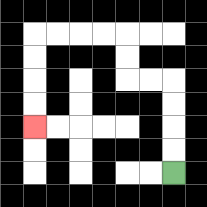{'start': '[7, 7]', 'end': '[1, 5]', 'path_directions': 'U,U,U,U,L,L,U,U,L,L,L,L,D,D,D,D', 'path_coordinates': '[[7, 7], [7, 6], [7, 5], [7, 4], [7, 3], [6, 3], [5, 3], [5, 2], [5, 1], [4, 1], [3, 1], [2, 1], [1, 1], [1, 2], [1, 3], [1, 4], [1, 5]]'}